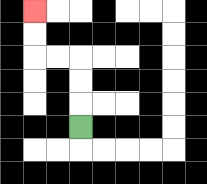{'start': '[3, 5]', 'end': '[1, 0]', 'path_directions': 'U,U,U,L,L,U,U', 'path_coordinates': '[[3, 5], [3, 4], [3, 3], [3, 2], [2, 2], [1, 2], [1, 1], [1, 0]]'}